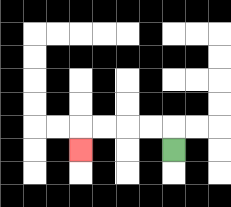{'start': '[7, 6]', 'end': '[3, 6]', 'path_directions': 'U,L,L,L,L,D', 'path_coordinates': '[[7, 6], [7, 5], [6, 5], [5, 5], [4, 5], [3, 5], [3, 6]]'}